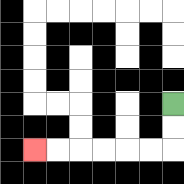{'start': '[7, 4]', 'end': '[1, 6]', 'path_directions': 'D,D,L,L,L,L,L,L', 'path_coordinates': '[[7, 4], [7, 5], [7, 6], [6, 6], [5, 6], [4, 6], [3, 6], [2, 6], [1, 6]]'}